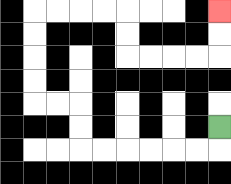{'start': '[9, 5]', 'end': '[9, 0]', 'path_directions': 'D,L,L,L,L,L,L,U,U,L,L,U,U,U,U,R,R,R,R,D,D,R,R,R,R,U,U', 'path_coordinates': '[[9, 5], [9, 6], [8, 6], [7, 6], [6, 6], [5, 6], [4, 6], [3, 6], [3, 5], [3, 4], [2, 4], [1, 4], [1, 3], [1, 2], [1, 1], [1, 0], [2, 0], [3, 0], [4, 0], [5, 0], [5, 1], [5, 2], [6, 2], [7, 2], [8, 2], [9, 2], [9, 1], [9, 0]]'}